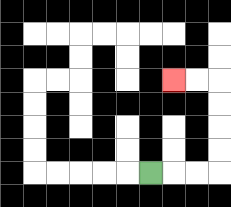{'start': '[6, 7]', 'end': '[7, 3]', 'path_directions': 'R,R,R,U,U,U,U,L,L', 'path_coordinates': '[[6, 7], [7, 7], [8, 7], [9, 7], [9, 6], [9, 5], [9, 4], [9, 3], [8, 3], [7, 3]]'}